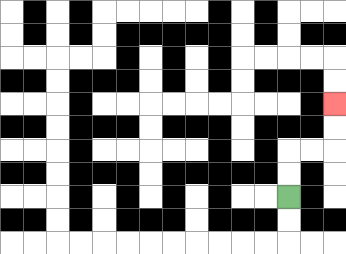{'start': '[12, 8]', 'end': '[14, 4]', 'path_directions': 'U,U,R,R,U,U', 'path_coordinates': '[[12, 8], [12, 7], [12, 6], [13, 6], [14, 6], [14, 5], [14, 4]]'}